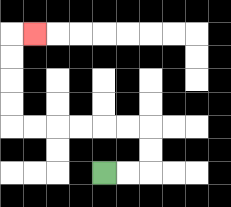{'start': '[4, 7]', 'end': '[1, 1]', 'path_directions': 'R,R,U,U,L,L,L,L,L,L,U,U,U,U,R', 'path_coordinates': '[[4, 7], [5, 7], [6, 7], [6, 6], [6, 5], [5, 5], [4, 5], [3, 5], [2, 5], [1, 5], [0, 5], [0, 4], [0, 3], [0, 2], [0, 1], [1, 1]]'}